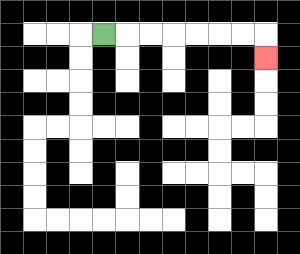{'start': '[4, 1]', 'end': '[11, 2]', 'path_directions': 'R,R,R,R,R,R,R,D', 'path_coordinates': '[[4, 1], [5, 1], [6, 1], [7, 1], [8, 1], [9, 1], [10, 1], [11, 1], [11, 2]]'}